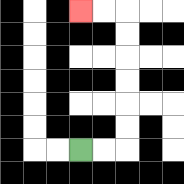{'start': '[3, 6]', 'end': '[3, 0]', 'path_directions': 'R,R,U,U,U,U,U,U,L,L', 'path_coordinates': '[[3, 6], [4, 6], [5, 6], [5, 5], [5, 4], [5, 3], [5, 2], [5, 1], [5, 0], [4, 0], [3, 0]]'}